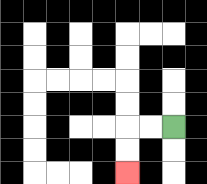{'start': '[7, 5]', 'end': '[5, 7]', 'path_directions': 'L,L,D,D', 'path_coordinates': '[[7, 5], [6, 5], [5, 5], [5, 6], [5, 7]]'}